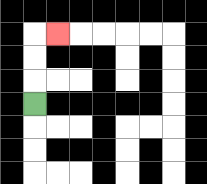{'start': '[1, 4]', 'end': '[2, 1]', 'path_directions': 'U,U,U,R', 'path_coordinates': '[[1, 4], [1, 3], [1, 2], [1, 1], [2, 1]]'}